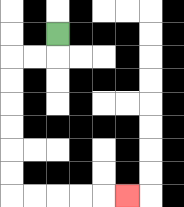{'start': '[2, 1]', 'end': '[5, 8]', 'path_directions': 'D,L,L,D,D,D,D,D,D,R,R,R,R,R', 'path_coordinates': '[[2, 1], [2, 2], [1, 2], [0, 2], [0, 3], [0, 4], [0, 5], [0, 6], [0, 7], [0, 8], [1, 8], [2, 8], [3, 8], [4, 8], [5, 8]]'}